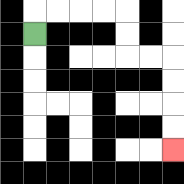{'start': '[1, 1]', 'end': '[7, 6]', 'path_directions': 'U,R,R,R,R,D,D,R,R,D,D,D,D', 'path_coordinates': '[[1, 1], [1, 0], [2, 0], [3, 0], [4, 0], [5, 0], [5, 1], [5, 2], [6, 2], [7, 2], [7, 3], [7, 4], [7, 5], [7, 6]]'}